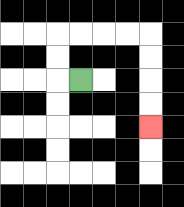{'start': '[3, 3]', 'end': '[6, 5]', 'path_directions': 'L,U,U,R,R,R,R,D,D,D,D', 'path_coordinates': '[[3, 3], [2, 3], [2, 2], [2, 1], [3, 1], [4, 1], [5, 1], [6, 1], [6, 2], [6, 3], [6, 4], [6, 5]]'}